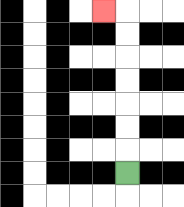{'start': '[5, 7]', 'end': '[4, 0]', 'path_directions': 'U,U,U,U,U,U,U,L', 'path_coordinates': '[[5, 7], [5, 6], [5, 5], [5, 4], [5, 3], [5, 2], [5, 1], [5, 0], [4, 0]]'}